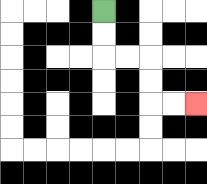{'start': '[4, 0]', 'end': '[8, 4]', 'path_directions': 'D,D,R,R,D,D,R,R', 'path_coordinates': '[[4, 0], [4, 1], [4, 2], [5, 2], [6, 2], [6, 3], [6, 4], [7, 4], [8, 4]]'}